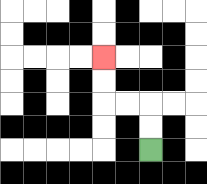{'start': '[6, 6]', 'end': '[4, 2]', 'path_directions': 'U,U,L,L,U,U', 'path_coordinates': '[[6, 6], [6, 5], [6, 4], [5, 4], [4, 4], [4, 3], [4, 2]]'}